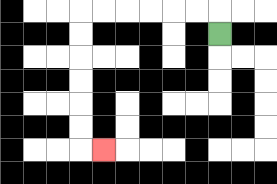{'start': '[9, 1]', 'end': '[4, 6]', 'path_directions': 'U,L,L,L,L,L,L,D,D,D,D,D,D,R', 'path_coordinates': '[[9, 1], [9, 0], [8, 0], [7, 0], [6, 0], [5, 0], [4, 0], [3, 0], [3, 1], [3, 2], [3, 3], [3, 4], [3, 5], [3, 6], [4, 6]]'}